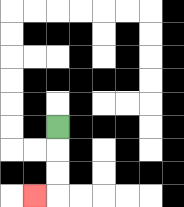{'start': '[2, 5]', 'end': '[1, 8]', 'path_directions': 'D,D,D,L', 'path_coordinates': '[[2, 5], [2, 6], [2, 7], [2, 8], [1, 8]]'}